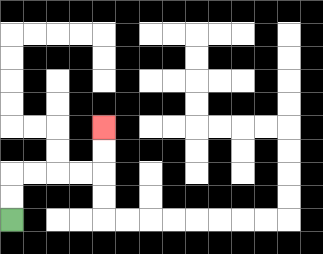{'start': '[0, 9]', 'end': '[4, 5]', 'path_directions': 'U,U,R,R,R,R,U,U', 'path_coordinates': '[[0, 9], [0, 8], [0, 7], [1, 7], [2, 7], [3, 7], [4, 7], [4, 6], [4, 5]]'}